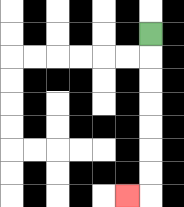{'start': '[6, 1]', 'end': '[5, 8]', 'path_directions': 'D,D,D,D,D,D,D,L', 'path_coordinates': '[[6, 1], [6, 2], [6, 3], [6, 4], [6, 5], [6, 6], [6, 7], [6, 8], [5, 8]]'}